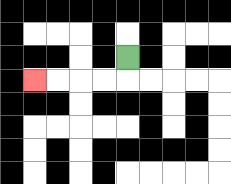{'start': '[5, 2]', 'end': '[1, 3]', 'path_directions': 'D,L,L,L,L', 'path_coordinates': '[[5, 2], [5, 3], [4, 3], [3, 3], [2, 3], [1, 3]]'}